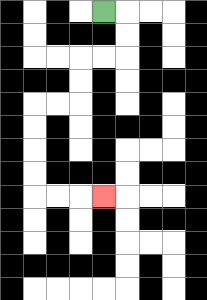{'start': '[4, 0]', 'end': '[4, 8]', 'path_directions': 'R,D,D,L,L,D,D,L,L,D,D,D,D,R,R,R', 'path_coordinates': '[[4, 0], [5, 0], [5, 1], [5, 2], [4, 2], [3, 2], [3, 3], [3, 4], [2, 4], [1, 4], [1, 5], [1, 6], [1, 7], [1, 8], [2, 8], [3, 8], [4, 8]]'}